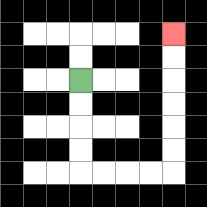{'start': '[3, 3]', 'end': '[7, 1]', 'path_directions': 'D,D,D,D,R,R,R,R,U,U,U,U,U,U', 'path_coordinates': '[[3, 3], [3, 4], [3, 5], [3, 6], [3, 7], [4, 7], [5, 7], [6, 7], [7, 7], [7, 6], [7, 5], [7, 4], [7, 3], [7, 2], [7, 1]]'}